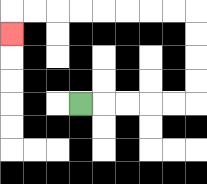{'start': '[3, 4]', 'end': '[0, 1]', 'path_directions': 'R,R,R,R,R,U,U,U,U,L,L,L,L,L,L,L,L,D', 'path_coordinates': '[[3, 4], [4, 4], [5, 4], [6, 4], [7, 4], [8, 4], [8, 3], [8, 2], [8, 1], [8, 0], [7, 0], [6, 0], [5, 0], [4, 0], [3, 0], [2, 0], [1, 0], [0, 0], [0, 1]]'}